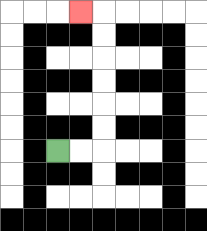{'start': '[2, 6]', 'end': '[3, 0]', 'path_directions': 'R,R,U,U,U,U,U,U,L', 'path_coordinates': '[[2, 6], [3, 6], [4, 6], [4, 5], [4, 4], [4, 3], [4, 2], [4, 1], [4, 0], [3, 0]]'}